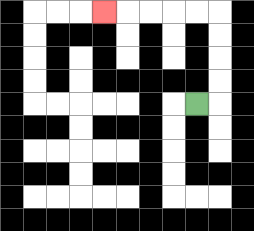{'start': '[8, 4]', 'end': '[4, 0]', 'path_directions': 'R,U,U,U,U,L,L,L,L,L', 'path_coordinates': '[[8, 4], [9, 4], [9, 3], [9, 2], [9, 1], [9, 0], [8, 0], [7, 0], [6, 0], [5, 0], [4, 0]]'}